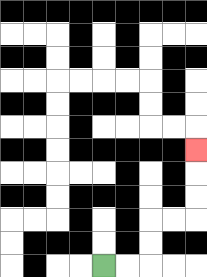{'start': '[4, 11]', 'end': '[8, 6]', 'path_directions': 'R,R,U,U,R,R,U,U,U', 'path_coordinates': '[[4, 11], [5, 11], [6, 11], [6, 10], [6, 9], [7, 9], [8, 9], [8, 8], [8, 7], [8, 6]]'}